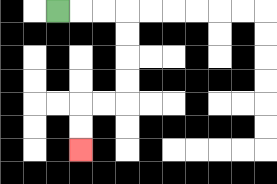{'start': '[2, 0]', 'end': '[3, 6]', 'path_directions': 'R,R,R,D,D,D,D,L,L,D,D', 'path_coordinates': '[[2, 0], [3, 0], [4, 0], [5, 0], [5, 1], [5, 2], [5, 3], [5, 4], [4, 4], [3, 4], [3, 5], [3, 6]]'}